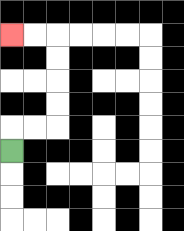{'start': '[0, 6]', 'end': '[0, 1]', 'path_directions': 'U,R,R,U,U,U,U,L,L', 'path_coordinates': '[[0, 6], [0, 5], [1, 5], [2, 5], [2, 4], [2, 3], [2, 2], [2, 1], [1, 1], [0, 1]]'}